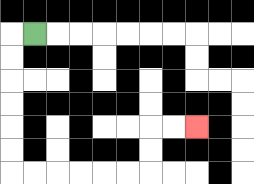{'start': '[1, 1]', 'end': '[8, 5]', 'path_directions': 'L,D,D,D,D,D,D,R,R,R,R,R,R,U,U,R,R', 'path_coordinates': '[[1, 1], [0, 1], [0, 2], [0, 3], [0, 4], [0, 5], [0, 6], [0, 7], [1, 7], [2, 7], [3, 7], [4, 7], [5, 7], [6, 7], [6, 6], [6, 5], [7, 5], [8, 5]]'}